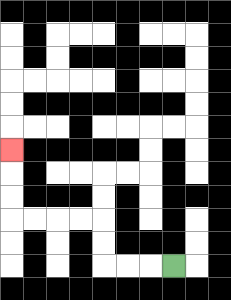{'start': '[7, 11]', 'end': '[0, 6]', 'path_directions': 'L,L,L,U,U,L,L,L,L,U,U,U', 'path_coordinates': '[[7, 11], [6, 11], [5, 11], [4, 11], [4, 10], [4, 9], [3, 9], [2, 9], [1, 9], [0, 9], [0, 8], [0, 7], [0, 6]]'}